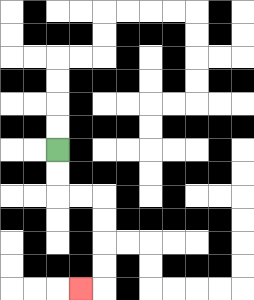{'start': '[2, 6]', 'end': '[3, 12]', 'path_directions': 'D,D,R,R,D,D,D,D,L', 'path_coordinates': '[[2, 6], [2, 7], [2, 8], [3, 8], [4, 8], [4, 9], [4, 10], [4, 11], [4, 12], [3, 12]]'}